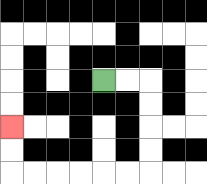{'start': '[4, 3]', 'end': '[0, 5]', 'path_directions': 'R,R,D,D,D,D,L,L,L,L,L,L,U,U', 'path_coordinates': '[[4, 3], [5, 3], [6, 3], [6, 4], [6, 5], [6, 6], [6, 7], [5, 7], [4, 7], [3, 7], [2, 7], [1, 7], [0, 7], [0, 6], [0, 5]]'}